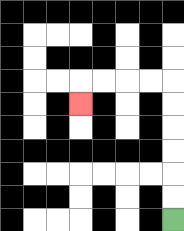{'start': '[7, 9]', 'end': '[3, 4]', 'path_directions': 'U,U,U,U,U,U,L,L,L,L,D', 'path_coordinates': '[[7, 9], [7, 8], [7, 7], [7, 6], [7, 5], [7, 4], [7, 3], [6, 3], [5, 3], [4, 3], [3, 3], [3, 4]]'}